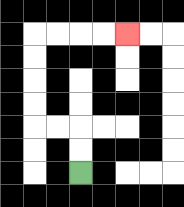{'start': '[3, 7]', 'end': '[5, 1]', 'path_directions': 'U,U,L,L,U,U,U,U,R,R,R,R', 'path_coordinates': '[[3, 7], [3, 6], [3, 5], [2, 5], [1, 5], [1, 4], [1, 3], [1, 2], [1, 1], [2, 1], [3, 1], [4, 1], [5, 1]]'}